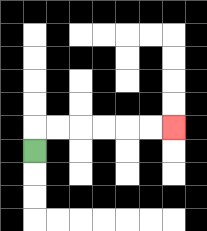{'start': '[1, 6]', 'end': '[7, 5]', 'path_directions': 'U,R,R,R,R,R,R', 'path_coordinates': '[[1, 6], [1, 5], [2, 5], [3, 5], [4, 5], [5, 5], [6, 5], [7, 5]]'}